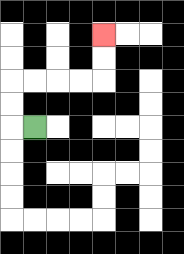{'start': '[1, 5]', 'end': '[4, 1]', 'path_directions': 'L,U,U,R,R,R,R,U,U', 'path_coordinates': '[[1, 5], [0, 5], [0, 4], [0, 3], [1, 3], [2, 3], [3, 3], [4, 3], [4, 2], [4, 1]]'}